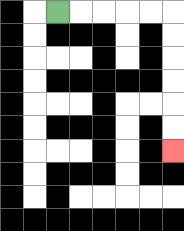{'start': '[2, 0]', 'end': '[7, 6]', 'path_directions': 'R,R,R,R,R,D,D,D,D,D,D', 'path_coordinates': '[[2, 0], [3, 0], [4, 0], [5, 0], [6, 0], [7, 0], [7, 1], [7, 2], [7, 3], [7, 4], [7, 5], [7, 6]]'}